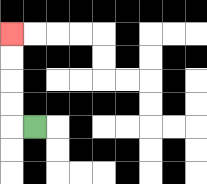{'start': '[1, 5]', 'end': '[0, 1]', 'path_directions': 'L,U,U,U,U', 'path_coordinates': '[[1, 5], [0, 5], [0, 4], [0, 3], [0, 2], [0, 1]]'}